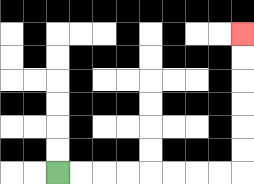{'start': '[2, 7]', 'end': '[10, 1]', 'path_directions': 'R,R,R,R,R,R,R,R,U,U,U,U,U,U', 'path_coordinates': '[[2, 7], [3, 7], [4, 7], [5, 7], [6, 7], [7, 7], [8, 7], [9, 7], [10, 7], [10, 6], [10, 5], [10, 4], [10, 3], [10, 2], [10, 1]]'}